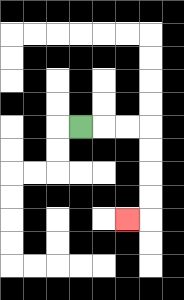{'start': '[3, 5]', 'end': '[5, 9]', 'path_directions': 'R,R,R,D,D,D,D,L', 'path_coordinates': '[[3, 5], [4, 5], [5, 5], [6, 5], [6, 6], [6, 7], [6, 8], [6, 9], [5, 9]]'}